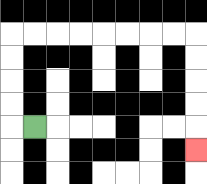{'start': '[1, 5]', 'end': '[8, 6]', 'path_directions': 'L,U,U,U,U,R,R,R,R,R,R,R,R,D,D,D,D,D', 'path_coordinates': '[[1, 5], [0, 5], [0, 4], [0, 3], [0, 2], [0, 1], [1, 1], [2, 1], [3, 1], [4, 1], [5, 1], [6, 1], [7, 1], [8, 1], [8, 2], [8, 3], [8, 4], [8, 5], [8, 6]]'}